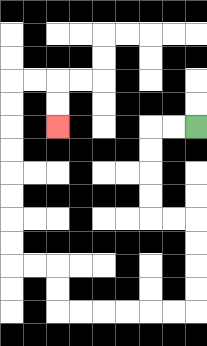{'start': '[8, 5]', 'end': '[2, 5]', 'path_directions': 'L,L,D,D,D,D,R,R,D,D,D,D,L,L,L,L,L,L,U,U,L,L,U,U,U,U,U,U,U,U,R,R,D,D', 'path_coordinates': '[[8, 5], [7, 5], [6, 5], [6, 6], [6, 7], [6, 8], [6, 9], [7, 9], [8, 9], [8, 10], [8, 11], [8, 12], [8, 13], [7, 13], [6, 13], [5, 13], [4, 13], [3, 13], [2, 13], [2, 12], [2, 11], [1, 11], [0, 11], [0, 10], [0, 9], [0, 8], [0, 7], [0, 6], [0, 5], [0, 4], [0, 3], [1, 3], [2, 3], [2, 4], [2, 5]]'}